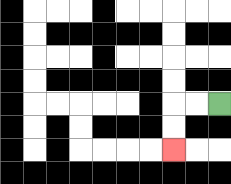{'start': '[9, 4]', 'end': '[7, 6]', 'path_directions': 'L,L,D,D', 'path_coordinates': '[[9, 4], [8, 4], [7, 4], [7, 5], [7, 6]]'}